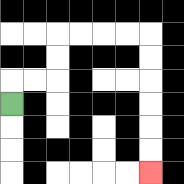{'start': '[0, 4]', 'end': '[6, 7]', 'path_directions': 'U,R,R,U,U,R,R,R,R,D,D,D,D,D,D', 'path_coordinates': '[[0, 4], [0, 3], [1, 3], [2, 3], [2, 2], [2, 1], [3, 1], [4, 1], [5, 1], [6, 1], [6, 2], [6, 3], [6, 4], [6, 5], [6, 6], [6, 7]]'}